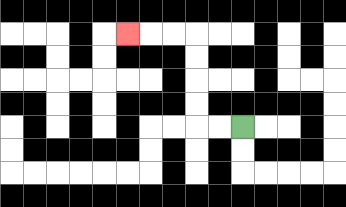{'start': '[10, 5]', 'end': '[5, 1]', 'path_directions': 'L,L,U,U,U,U,L,L,L', 'path_coordinates': '[[10, 5], [9, 5], [8, 5], [8, 4], [8, 3], [8, 2], [8, 1], [7, 1], [6, 1], [5, 1]]'}